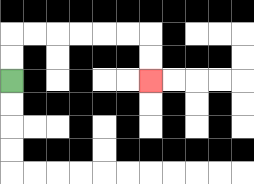{'start': '[0, 3]', 'end': '[6, 3]', 'path_directions': 'U,U,R,R,R,R,R,R,D,D', 'path_coordinates': '[[0, 3], [0, 2], [0, 1], [1, 1], [2, 1], [3, 1], [4, 1], [5, 1], [6, 1], [6, 2], [6, 3]]'}